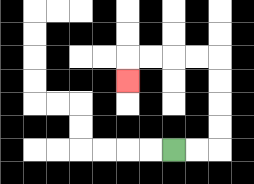{'start': '[7, 6]', 'end': '[5, 3]', 'path_directions': 'R,R,U,U,U,U,L,L,L,L,D', 'path_coordinates': '[[7, 6], [8, 6], [9, 6], [9, 5], [9, 4], [9, 3], [9, 2], [8, 2], [7, 2], [6, 2], [5, 2], [5, 3]]'}